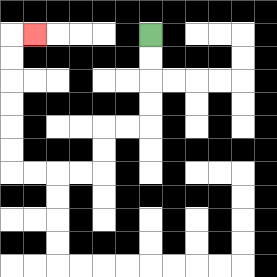{'start': '[6, 1]', 'end': '[1, 1]', 'path_directions': 'D,D,D,D,L,L,D,D,L,L,L,L,U,U,U,U,U,U,R', 'path_coordinates': '[[6, 1], [6, 2], [6, 3], [6, 4], [6, 5], [5, 5], [4, 5], [4, 6], [4, 7], [3, 7], [2, 7], [1, 7], [0, 7], [0, 6], [0, 5], [0, 4], [0, 3], [0, 2], [0, 1], [1, 1]]'}